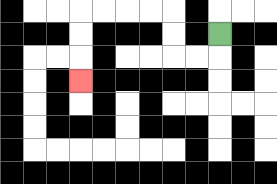{'start': '[9, 1]', 'end': '[3, 3]', 'path_directions': 'D,L,L,U,U,L,L,L,L,D,D,D', 'path_coordinates': '[[9, 1], [9, 2], [8, 2], [7, 2], [7, 1], [7, 0], [6, 0], [5, 0], [4, 0], [3, 0], [3, 1], [3, 2], [3, 3]]'}